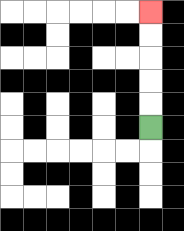{'start': '[6, 5]', 'end': '[6, 0]', 'path_directions': 'U,U,U,U,U', 'path_coordinates': '[[6, 5], [6, 4], [6, 3], [6, 2], [6, 1], [6, 0]]'}